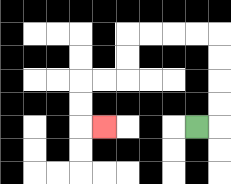{'start': '[8, 5]', 'end': '[4, 5]', 'path_directions': 'R,U,U,U,U,L,L,L,L,D,D,L,L,D,D,R', 'path_coordinates': '[[8, 5], [9, 5], [9, 4], [9, 3], [9, 2], [9, 1], [8, 1], [7, 1], [6, 1], [5, 1], [5, 2], [5, 3], [4, 3], [3, 3], [3, 4], [3, 5], [4, 5]]'}